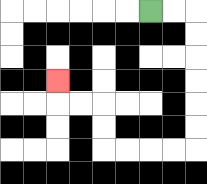{'start': '[6, 0]', 'end': '[2, 3]', 'path_directions': 'R,R,D,D,D,D,D,D,L,L,L,L,U,U,L,L,U', 'path_coordinates': '[[6, 0], [7, 0], [8, 0], [8, 1], [8, 2], [8, 3], [8, 4], [8, 5], [8, 6], [7, 6], [6, 6], [5, 6], [4, 6], [4, 5], [4, 4], [3, 4], [2, 4], [2, 3]]'}